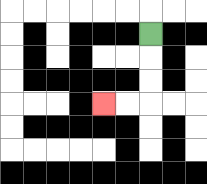{'start': '[6, 1]', 'end': '[4, 4]', 'path_directions': 'D,D,D,L,L', 'path_coordinates': '[[6, 1], [6, 2], [6, 3], [6, 4], [5, 4], [4, 4]]'}